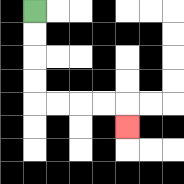{'start': '[1, 0]', 'end': '[5, 5]', 'path_directions': 'D,D,D,D,R,R,R,R,D', 'path_coordinates': '[[1, 0], [1, 1], [1, 2], [1, 3], [1, 4], [2, 4], [3, 4], [4, 4], [5, 4], [5, 5]]'}